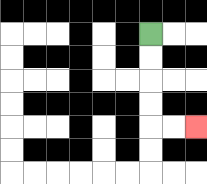{'start': '[6, 1]', 'end': '[8, 5]', 'path_directions': 'D,D,D,D,R,R', 'path_coordinates': '[[6, 1], [6, 2], [6, 3], [6, 4], [6, 5], [7, 5], [8, 5]]'}